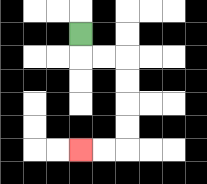{'start': '[3, 1]', 'end': '[3, 6]', 'path_directions': 'D,R,R,D,D,D,D,L,L', 'path_coordinates': '[[3, 1], [3, 2], [4, 2], [5, 2], [5, 3], [5, 4], [5, 5], [5, 6], [4, 6], [3, 6]]'}